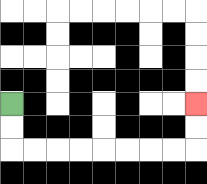{'start': '[0, 4]', 'end': '[8, 4]', 'path_directions': 'D,D,R,R,R,R,R,R,R,R,U,U', 'path_coordinates': '[[0, 4], [0, 5], [0, 6], [1, 6], [2, 6], [3, 6], [4, 6], [5, 6], [6, 6], [7, 6], [8, 6], [8, 5], [8, 4]]'}